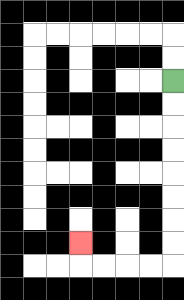{'start': '[7, 3]', 'end': '[3, 10]', 'path_directions': 'D,D,D,D,D,D,D,D,L,L,L,L,U', 'path_coordinates': '[[7, 3], [7, 4], [7, 5], [7, 6], [7, 7], [7, 8], [7, 9], [7, 10], [7, 11], [6, 11], [5, 11], [4, 11], [3, 11], [3, 10]]'}